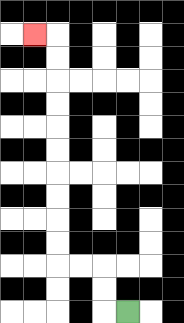{'start': '[5, 13]', 'end': '[1, 1]', 'path_directions': 'L,U,U,L,L,U,U,U,U,U,U,U,U,U,U,L', 'path_coordinates': '[[5, 13], [4, 13], [4, 12], [4, 11], [3, 11], [2, 11], [2, 10], [2, 9], [2, 8], [2, 7], [2, 6], [2, 5], [2, 4], [2, 3], [2, 2], [2, 1], [1, 1]]'}